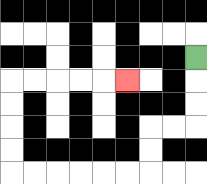{'start': '[8, 2]', 'end': '[5, 3]', 'path_directions': 'D,D,D,L,L,D,D,L,L,L,L,L,L,U,U,U,U,R,R,R,R,R', 'path_coordinates': '[[8, 2], [8, 3], [8, 4], [8, 5], [7, 5], [6, 5], [6, 6], [6, 7], [5, 7], [4, 7], [3, 7], [2, 7], [1, 7], [0, 7], [0, 6], [0, 5], [0, 4], [0, 3], [1, 3], [2, 3], [3, 3], [4, 3], [5, 3]]'}